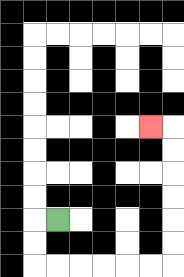{'start': '[2, 9]', 'end': '[6, 5]', 'path_directions': 'L,D,D,R,R,R,R,R,R,U,U,U,U,U,U,L', 'path_coordinates': '[[2, 9], [1, 9], [1, 10], [1, 11], [2, 11], [3, 11], [4, 11], [5, 11], [6, 11], [7, 11], [7, 10], [7, 9], [7, 8], [7, 7], [7, 6], [7, 5], [6, 5]]'}